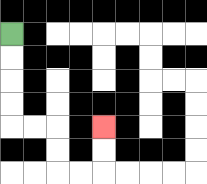{'start': '[0, 1]', 'end': '[4, 5]', 'path_directions': 'D,D,D,D,R,R,D,D,R,R,U,U', 'path_coordinates': '[[0, 1], [0, 2], [0, 3], [0, 4], [0, 5], [1, 5], [2, 5], [2, 6], [2, 7], [3, 7], [4, 7], [4, 6], [4, 5]]'}